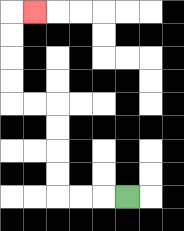{'start': '[5, 8]', 'end': '[1, 0]', 'path_directions': 'L,L,L,U,U,U,U,L,L,U,U,U,U,R', 'path_coordinates': '[[5, 8], [4, 8], [3, 8], [2, 8], [2, 7], [2, 6], [2, 5], [2, 4], [1, 4], [0, 4], [0, 3], [0, 2], [0, 1], [0, 0], [1, 0]]'}